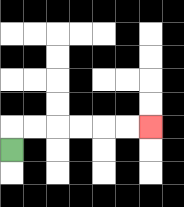{'start': '[0, 6]', 'end': '[6, 5]', 'path_directions': 'U,R,R,R,R,R,R', 'path_coordinates': '[[0, 6], [0, 5], [1, 5], [2, 5], [3, 5], [4, 5], [5, 5], [6, 5]]'}